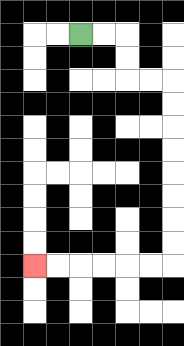{'start': '[3, 1]', 'end': '[1, 11]', 'path_directions': 'R,R,D,D,R,R,D,D,D,D,D,D,D,D,L,L,L,L,L,L', 'path_coordinates': '[[3, 1], [4, 1], [5, 1], [5, 2], [5, 3], [6, 3], [7, 3], [7, 4], [7, 5], [7, 6], [7, 7], [7, 8], [7, 9], [7, 10], [7, 11], [6, 11], [5, 11], [4, 11], [3, 11], [2, 11], [1, 11]]'}